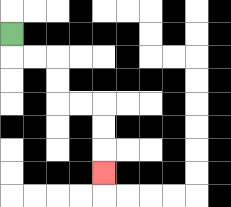{'start': '[0, 1]', 'end': '[4, 7]', 'path_directions': 'D,R,R,D,D,R,R,D,D,D', 'path_coordinates': '[[0, 1], [0, 2], [1, 2], [2, 2], [2, 3], [2, 4], [3, 4], [4, 4], [4, 5], [4, 6], [4, 7]]'}